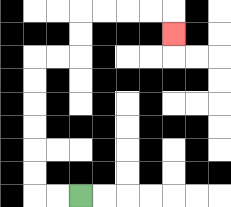{'start': '[3, 8]', 'end': '[7, 1]', 'path_directions': 'L,L,U,U,U,U,U,U,R,R,U,U,R,R,R,R,D', 'path_coordinates': '[[3, 8], [2, 8], [1, 8], [1, 7], [1, 6], [1, 5], [1, 4], [1, 3], [1, 2], [2, 2], [3, 2], [3, 1], [3, 0], [4, 0], [5, 0], [6, 0], [7, 0], [7, 1]]'}